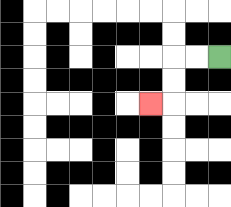{'start': '[9, 2]', 'end': '[6, 4]', 'path_directions': 'L,L,D,D,L', 'path_coordinates': '[[9, 2], [8, 2], [7, 2], [7, 3], [7, 4], [6, 4]]'}